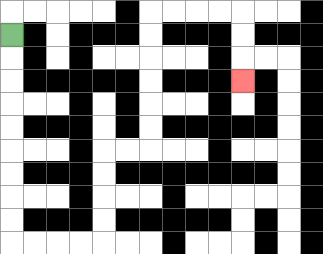{'start': '[0, 1]', 'end': '[10, 3]', 'path_directions': 'D,D,D,D,D,D,D,D,D,R,R,R,R,U,U,U,U,R,R,U,U,U,U,U,U,R,R,R,R,D,D,D', 'path_coordinates': '[[0, 1], [0, 2], [0, 3], [0, 4], [0, 5], [0, 6], [0, 7], [0, 8], [0, 9], [0, 10], [1, 10], [2, 10], [3, 10], [4, 10], [4, 9], [4, 8], [4, 7], [4, 6], [5, 6], [6, 6], [6, 5], [6, 4], [6, 3], [6, 2], [6, 1], [6, 0], [7, 0], [8, 0], [9, 0], [10, 0], [10, 1], [10, 2], [10, 3]]'}